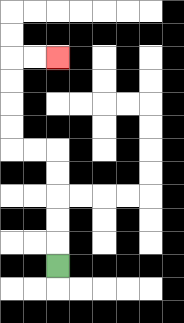{'start': '[2, 11]', 'end': '[2, 2]', 'path_directions': 'U,U,U,U,U,L,L,U,U,U,U,R,R', 'path_coordinates': '[[2, 11], [2, 10], [2, 9], [2, 8], [2, 7], [2, 6], [1, 6], [0, 6], [0, 5], [0, 4], [0, 3], [0, 2], [1, 2], [2, 2]]'}